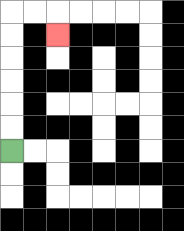{'start': '[0, 6]', 'end': '[2, 1]', 'path_directions': 'U,U,U,U,U,U,R,R,D', 'path_coordinates': '[[0, 6], [0, 5], [0, 4], [0, 3], [0, 2], [0, 1], [0, 0], [1, 0], [2, 0], [2, 1]]'}